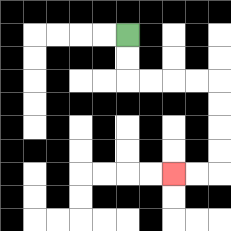{'start': '[5, 1]', 'end': '[7, 7]', 'path_directions': 'D,D,R,R,R,R,D,D,D,D,L,L', 'path_coordinates': '[[5, 1], [5, 2], [5, 3], [6, 3], [7, 3], [8, 3], [9, 3], [9, 4], [9, 5], [9, 6], [9, 7], [8, 7], [7, 7]]'}